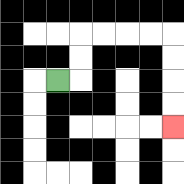{'start': '[2, 3]', 'end': '[7, 5]', 'path_directions': 'R,U,U,R,R,R,R,D,D,D,D', 'path_coordinates': '[[2, 3], [3, 3], [3, 2], [3, 1], [4, 1], [5, 1], [6, 1], [7, 1], [7, 2], [7, 3], [7, 4], [7, 5]]'}